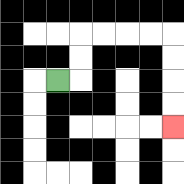{'start': '[2, 3]', 'end': '[7, 5]', 'path_directions': 'R,U,U,R,R,R,R,D,D,D,D', 'path_coordinates': '[[2, 3], [3, 3], [3, 2], [3, 1], [4, 1], [5, 1], [6, 1], [7, 1], [7, 2], [7, 3], [7, 4], [7, 5]]'}